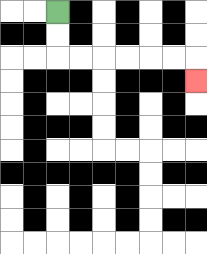{'start': '[2, 0]', 'end': '[8, 3]', 'path_directions': 'D,D,R,R,R,R,R,R,D', 'path_coordinates': '[[2, 0], [2, 1], [2, 2], [3, 2], [4, 2], [5, 2], [6, 2], [7, 2], [8, 2], [8, 3]]'}